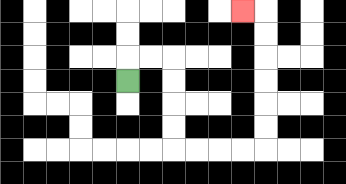{'start': '[5, 3]', 'end': '[10, 0]', 'path_directions': 'U,R,R,D,D,D,D,R,R,R,R,U,U,U,U,U,U,L', 'path_coordinates': '[[5, 3], [5, 2], [6, 2], [7, 2], [7, 3], [7, 4], [7, 5], [7, 6], [8, 6], [9, 6], [10, 6], [11, 6], [11, 5], [11, 4], [11, 3], [11, 2], [11, 1], [11, 0], [10, 0]]'}